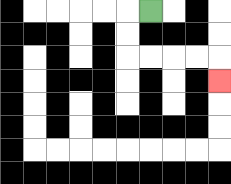{'start': '[6, 0]', 'end': '[9, 3]', 'path_directions': 'L,D,D,R,R,R,R,D', 'path_coordinates': '[[6, 0], [5, 0], [5, 1], [5, 2], [6, 2], [7, 2], [8, 2], [9, 2], [9, 3]]'}